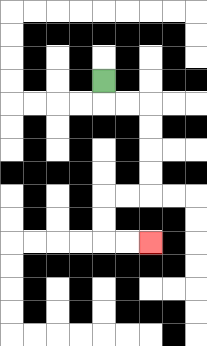{'start': '[4, 3]', 'end': '[6, 10]', 'path_directions': 'D,R,R,D,D,D,D,L,L,D,D,R,R', 'path_coordinates': '[[4, 3], [4, 4], [5, 4], [6, 4], [6, 5], [6, 6], [6, 7], [6, 8], [5, 8], [4, 8], [4, 9], [4, 10], [5, 10], [6, 10]]'}